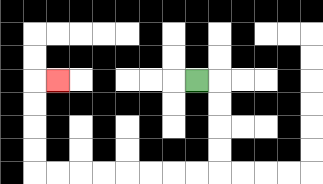{'start': '[8, 3]', 'end': '[2, 3]', 'path_directions': 'R,D,D,D,D,L,L,L,L,L,L,L,L,U,U,U,U,R', 'path_coordinates': '[[8, 3], [9, 3], [9, 4], [9, 5], [9, 6], [9, 7], [8, 7], [7, 7], [6, 7], [5, 7], [4, 7], [3, 7], [2, 7], [1, 7], [1, 6], [1, 5], [1, 4], [1, 3], [2, 3]]'}